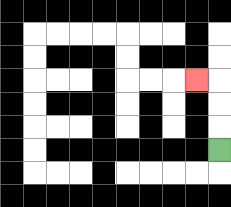{'start': '[9, 6]', 'end': '[8, 3]', 'path_directions': 'U,U,U,L', 'path_coordinates': '[[9, 6], [9, 5], [9, 4], [9, 3], [8, 3]]'}